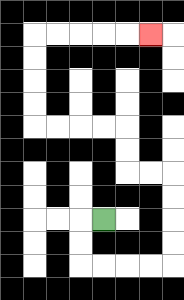{'start': '[4, 9]', 'end': '[6, 1]', 'path_directions': 'L,D,D,R,R,R,R,U,U,U,U,L,L,U,U,L,L,L,L,U,U,U,U,R,R,R,R,R', 'path_coordinates': '[[4, 9], [3, 9], [3, 10], [3, 11], [4, 11], [5, 11], [6, 11], [7, 11], [7, 10], [7, 9], [7, 8], [7, 7], [6, 7], [5, 7], [5, 6], [5, 5], [4, 5], [3, 5], [2, 5], [1, 5], [1, 4], [1, 3], [1, 2], [1, 1], [2, 1], [3, 1], [4, 1], [5, 1], [6, 1]]'}